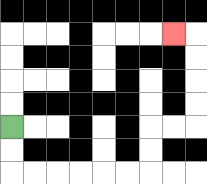{'start': '[0, 5]', 'end': '[7, 1]', 'path_directions': 'D,D,R,R,R,R,R,R,U,U,R,R,U,U,U,U,L', 'path_coordinates': '[[0, 5], [0, 6], [0, 7], [1, 7], [2, 7], [3, 7], [4, 7], [5, 7], [6, 7], [6, 6], [6, 5], [7, 5], [8, 5], [8, 4], [8, 3], [8, 2], [8, 1], [7, 1]]'}